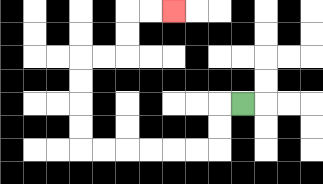{'start': '[10, 4]', 'end': '[7, 0]', 'path_directions': 'L,D,D,L,L,L,L,L,L,U,U,U,U,R,R,U,U,R,R', 'path_coordinates': '[[10, 4], [9, 4], [9, 5], [9, 6], [8, 6], [7, 6], [6, 6], [5, 6], [4, 6], [3, 6], [3, 5], [3, 4], [3, 3], [3, 2], [4, 2], [5, 2], [5, 1], [5, 0], [6, 0], [7, 0]]'}